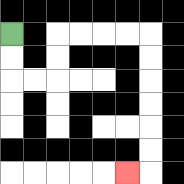{'start': '[0, 1]', 'end': '[5, 7]', 'path_directions': 'D,D,R,R,U,U,R,R,R,R,D,D,D,D,D,D,L', 'path_coordinates': '[[0, 1], [0, 2], [0, 3], [1, 3], [2, 3], [2, 2], [2, 1], [3, 1], [4, 1], [5, 1], [6, 1], [6, 2], [6, 3], [6, 4], [6, 5], [6, 6], [6, 7], [5, 7]]'}